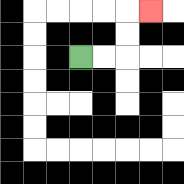{'start': '[3, 2]', 'end': '[6, 0]', 'path_directions': 'R,R,U,U,R', 'path_coordinates': '[[3, 2], [4, 2], [5, 2], [5, 1], [5, 0], [6, 0]]'}